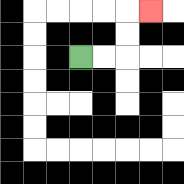{'start': '[3, 2]', 'end': '[6, 0]', 'path_directions': 'R,R,U,U,R', 'path_coordinates': '[[3, 2], [4, 2], [5, 2], [5, 1], [5, 0], [6, 0]]'}